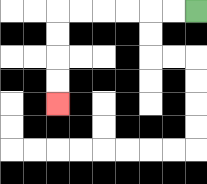{'start': '[8, 0]', 'end': '[2, 4]', 'path_directions': 'L,L,L,L,L,L,D,D,D,D', 'path_coordinates': '[[8, 0], [7, 0], [6, 0], [5, 0], [4, 0], [3, 0], [2, 0], [2, 1], [2, 2], [2, 3], [2, 4]]'}